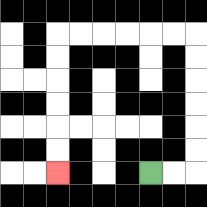{'start': '[6, 7]', 'end': '[2, 7]', 'path_directions': 'R,R,U,U,U,U,U,U,L,L,L,L,L,L,D,D,D,D,D,D', 'path_coordinates': '[[6, 7], [7, 7], [8, 7], [8, 6], [8, 5], [8, 4], [8, 3], [8, 2], [8, 1], [7, 1], [6, 1], [5, 1], [4, 1], [3, 1], [2, 1], [2, 2], [2, 3], [2, 4], [2, 5], [2, 6], [2, 7]]'}